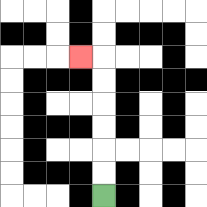{'start': '[4, 8]', 'end': '[3, 2]', 'path_directions': 'U,U,U,U,U,U,L', 'path_coordinates': '[[4, 8], [4, 7], [4, 6], [4, 5], [4, 4], [4, 3], [4, 2], [3, 2]]'}